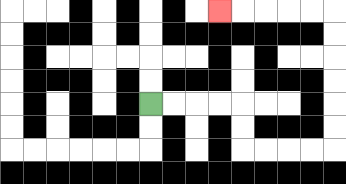{'start': '[6, 4]', 'end': '[9, 0]', 'path_directions': 'R,R,R,R,D,D,R,R,R,R,U,U,U,U,U,U,L,L,L,L,L', 'path_coordinates': '[[6, 4], [7, 4], [8, 4], [9, 4], [10, 4], [10, 5], [10, 6], [11, 6], [12, 6], [13, 6], [14, 6], [14, 5], [14, 4], [14, 3], [14, 2], [14, 1], [14, 0], [13, 0], [12, 0], [11, 0], [10, 0], [9, 0]]'}